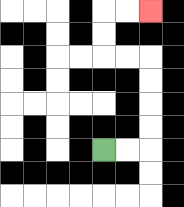{'start': '[4, 6]', 'end': '[6, 0]', 'path_directions': 'R,R,U,U,U,U,L,L,U,U,R,R', 'path_coordinates': '[[4, 6], [5, 6], [6, 6], [6, 5], [6, 4], [6, 3], [6, 2], [5, 2], [4, 2], [4, 1], [4, 0], [5, 0], [6, 0]]'}